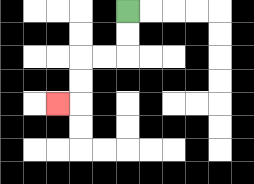{'start': '[5, 0]', 'end': '[2, 4]', 'path_directions': 'D,D,L,L,D,D,L', 'path_coordinates': '[[5, 0], [5, 1], [5, 2], [4, 2], [3, 2], [3, 3], [3, 4], [2, 4]]'}